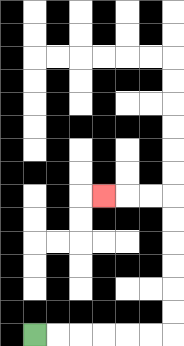{'start': '[1, 14]', 'end': '[4, 8]', 'path_directions': 'R,R,R,R,R,R,U,U,U,U,U,U,L,L,L', 'path_coordinates': '[[1, 14], [2, 14], [3, 14], [4, 14], [5, 14], [6, 14], [7, 14], [7, 13], [7, 12], [7, 11], [7, 10], [7, 9], [7, 8], [6, 8], [5, 8], [4, 8]]'}